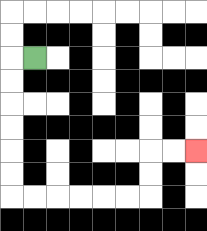{'start': '[1, 2]', 'end': '[8, 6]', 'path_directions': 'L,D,D,D,D,D,D,R,R,R,R,R,R,U,U,R,R', 'path_coordinates': '[[1, 2], [0, 2], [0, 3], [0, 4], [0, 5], [0, 6], [0, 7], [0, 8], [1, 8], [2, 8], [3, 8], [4, 8], [5, 8], [6, 8], [6, 7], [6, 6], [7, 6], [8, 6]]'}